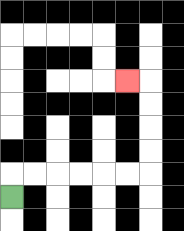{'start': '[0, 8]', 'end': '[5, 3]', 'path_directions': 'U,R,R,R,R,R,R,U,U,U,U,L', 'path_coordinates': '[[0, 8], [0, 7], [1, 7], [2, 7], [3, 7], [4, 7], [5, 7], [6, 7], [6, 6], [6, 5], [6, 4], [6, 3], [5, 3]]'}